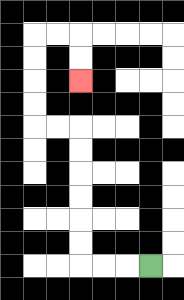{'start': '[6, 11]', 'end': '[3, 3]', 'path_directions': 'L,L,L,U,U,U,U,U,U,L,L,U,U,U,U,R,R,D,D', 'path_coordinates': '[[6, 11], [5, 11], [4, 11], [3, 11], [3, 10], [3, 9], [3, 8], [3, 7], [3, 6], [3, 5], [2, 5], [1, 5], [1, 4], [1, 3], [1, 2], [1, 1], [2, 1], [3, 1], [3, 2], [3, 3]]'}